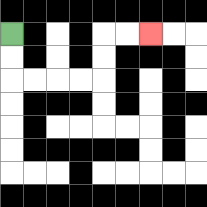{'start': '[0, 1]', 'end': '[6, 1]', 'path_directions': 'D,D,R,R,R,R,U,U,R,R', 'path_coordinates': '[[0, 1], [0, 2], [0, 3], [1, 3], [2, 3], [3, 3], [4, 3], [4, 2], [4, 1], [5, 1], [6, 1]]'}